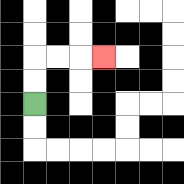{'start': '[1, 4]', 'end': '[4, 2]', 'path_directions': 'U,U,R,R,R', 'path_coordinates': '[[1, 4], [1, 3], [1, 2], [2, 2], [3, 2], [4, 2]]'}